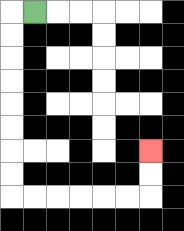{'start': '[1, 0]', 'end': '[6, 6]', 'path_directions': 'L,D,D,D,D,D,D,D,D,R,R,R,R,R,R,U,U', 'path_coordinates': '[[1, 0], [0, 0], [0, 1], [0, 2], [0, 3], [0, 4], [0, 5], [0, 6], [0, 7], [0, 8], [1, 8], [2, 8], [3, 8], [4, 8], [5, 8], [6, 8], [6, 7], [6, 6]]'}